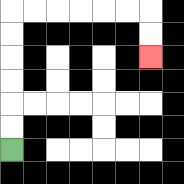{'start': '[0, 6]', 'end': '[6, 2]', 'path_directions': 'U,U,U,U,U,U,R,R,R,R,R,R,D,D', 'path_coordinates': '[[0, 6], [0, 5], [0, 4], [0, 3], [0, 2], [0, 1], [0, 0], [1, 0], [2, 0], [3, 0], [4, 0], [5, 0], [6, 0], [6, 1], [6, 2]]'}